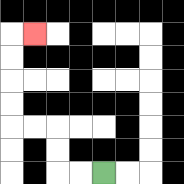{'start': '[4, 7]', 'end': '[1, 1]', 'path_directions': 'L,L,U,U,L,L,U,U,U,U,R', 'path_coordinates': '[[4, 7], [3, 7], [2, 7], [2, 6], [2, 5], [1, 5], [0, 5], [0, 4], [0, 3], [0, 2], [0, 1], [1, 1]]'}